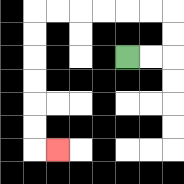{'start': '[5, 2]', 'end': '[2, 6]', 'path_directions': 'R,R,U,U,L,L,L,L,L,L,D,D,D,D,D,D,R', 'path_coordinates': '[[5, 2], [6, 2], [7, 2], [7, 1], [7, 0], [6, 0], [5, 0], [4, 0], [3, 0], [2, 0], [1, 0], [1, 1], [1, 2], [1, 3], [1, 4], [1, 5], [1, 6], [2, 6]]'}